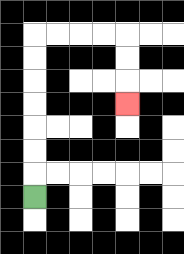{'start': '[1, 8]', 'end': '[5, 4]', 'path_directions': 'U,U,U,U,U,U,U,R,R,R,R,D,D,D', 'path_coordinates': '[[1, 8], [1, 7], [1, 6], [1, 5], [1, 4], [1, 3], [1, 2], [1, 1], [2, 1], [3, 1], [4, 1], [5, 1], [5, 2], [5, 3], [5, 4]]'}